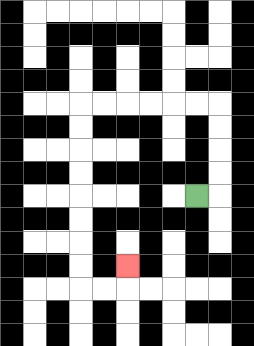{'start': '[8, 8]', 'end': '[5, 11]', 'path_directions': 'R,U,U,U,U,L,L,L,L,L,L,D,D,D,D,D,D,D,D,R,R,U', 'path_coordinates': '[[8, 8], [9, 8], [9, 7], [9, 6], [9, 5], [9, 4], [8, 4], [7, 4], [6, 4], [5, 4], [4, 4], [3, 4], [3, 5], [3, 6], [3, 7], [3, 8], [3, 9], [3, 10], [3, 11], [3, 12], [4, 12], [5, 12], [5, 11]]'}